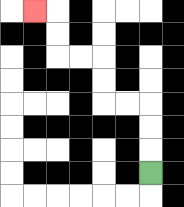{'start': '[6, 7]', 'end': '[1, 0]', 'path_directions': 'U,U,U,L,L,U,U,L,L,U,U,L', 'path_coordinates': '[[6, 7], [6, 6], [6, 5], [6, 4], [5, 4], [4, 4], [4, 3], [4, 2], [3, 2], [2, 2], [2, 1], [2, 0], [1, 0]]'}